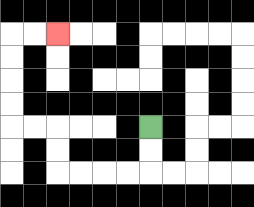{'start': '[6, 5]', 'end': '[2, 1]', 'path_directions': 'D,D,L,L,L,L,U,U,L,L,U,U,U,U,R,R', 'path_coordinates': '[[6, 5], [6, 6], [6, 7], [5, 7], [4, 7], [3, 7], [2, 7], [2, 6], [2, 5], [1, 5], [0, 5], [0, 4], [0, 3], [0, 2], [0, 1], [1, 1], [2, 1]]'}